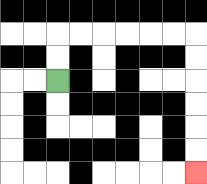{'start': '[2, 3]', 'end': '[8, 7]', 'path_directions': 'U,U,R,R,R,R,R,R,D,D,D,D,D,D', 'path_coordinates': '[[2, 3], [2, 2], [2, 1], [3, 1], [4, 1], [5, 1], [6, 1], [7, 1], [8, 1], [8, 2], [8, 3], [8, 4], [8, 5], [8, 6], [8, 7]]'}